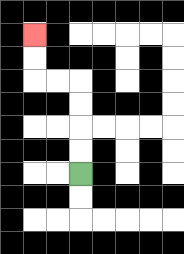{'start': '[3, 7]', 'end': '[1, 1]', 'path_directions': 'U,U,U,U,L,L,U,U', 'path_coordinates': '[[3, 7], [3, 6], [3, 5], [3, 4], [3, 3], [2, 3], [1, 3], [1, 2], [1, 1]]'}